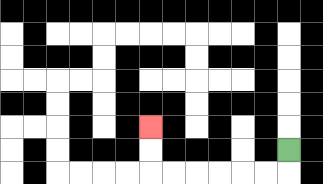{'start': '[12, 6]', 'end': '[6, 5]', 'path_directions': 'D,L,L,L,L,L,L,U,U', 'path_coordinates': '[[12, 6], [12, 7], [11, 7], [10, 7], [9, 7], [8, 7], [7, 7], [6, 7], [6, 6], [6, 5]]'}